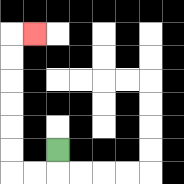{'start': '[2, 6]', 'end': '[1, 1]', 'path_directions': 'D,L,L,U,U,U,U,U,U,R', 'path_coordinates': '[[2, 6], [2, 7], [1, 7], [0, 7], [0, 6], [0, 5], [0, 4], [0, 3], [0, 2], [0, 1], [1, 1]]'}